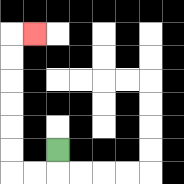{'start': '[2, 6]', 'end': '[1, 1]', 'path_directions': 'D,L,L,U,U,U,U,U,U,R', 'path_coordinates': '[[2, 6], [2, 7], [1, 7], [0, 7], [0, 6], [0, 5], [0, 4], [0, 3], [0, 2], [0, 1], [1, 1]]'}